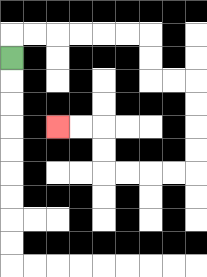{'start': '[0, 2]', 'end': '[2, 5]', 'path_directions': 'U,R,R,R,R,R,R,D,D,R,R,D,D,D,D,L,L,L,L,U,U,L,L', 'path_coordinates': '[[0, 2], [0, 1], [1, 1], [2, 1], [3, 1], [4, 1], [5, 1], [6, 1], [6, 2], [6, 3], [7, 3], [8, 3], [8, 4], [8, 5], [8, 6], [8, 7], [7, 7], [6, 7], [5, 7], [4, 7], [4, 6], [4, 5], [3, 5], [2, 5]]'}